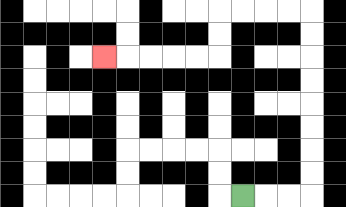{'start': '[10, 8]', 'end': '[4, 2]', 'path_directions': 'R,R,R,U,U,U,U,U,U,U,U,L,L,L,L,D,D,L,L,L,L,L', 'path_coordinates': '[[10, 8], [11, 8], [12, 8], [13, 8], [13, 7], [13, 6], [13, 5], [13, 4], [13, 3], [13, 2], [13, 1], [13, 0], [12, 0], [11, 0], [10, 0], [9, 0], [9, 1], [9, 2], [8, 2], [7, 2], [6, 2], [5, 2], [4, 2]]'}